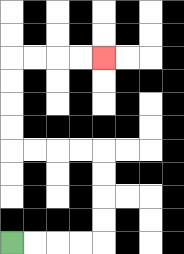{'start': '[0, 10]', 'end': '[4, 2]', 'path_directions': 'R,R,R,R,U,U,U,U,L,L,L,L,U,U,U,U,R,R,R,R', 'path_coordinates': '[[0, 10], [1, 10], [2, 10], [3, 10], [4, 10], [4, 9], [4, 8], [4, 7], [4, 6], [3, 6], [2, 6], [1, 6], [0, 6], [0, 5], [0, 4], [0, 3], [0, 2], [1, 2], [2, 2], [3, 2], [4, 2]]'}